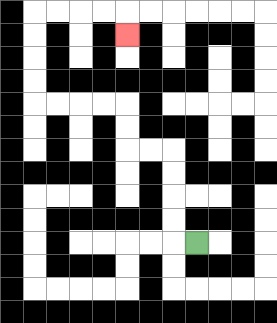{'start': '[8, 10]', 'end': '[5, 1]', 'path_directions': 'L,U,U,U,U,L,L,U,U,L,L,L,L,U,U,U,U,R,R,R,R,D', 'path_coordinates': '[[8, 10], [7, 10], [7, 9], [7, 8], [7, 7], [7, 6], [6, 6], [5, 6], [5, 5], [5, 4], [4, 4], [3, 4], [2, 4], [1, 4], [1, 3], [1, 2], [1, 1], [1, 0], [2, 0], [3, 0], [4, 0], [5, 0], [5, 1]]'}